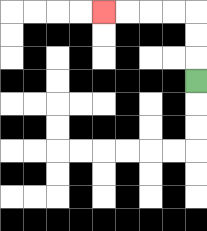{'start': '[8, 3]', 'end': '[4, 0]', 'path_directions': 'U,U,U,L,L,L,L', 'path_coordinates': '[[8, 3], [8, 2], [8, 1], [8, 0], [7, 0], [6, 0], [5, 0], [4, 0]]'}